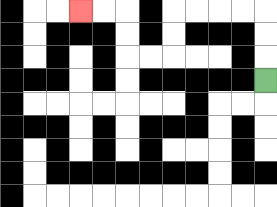{'start': '[11, 3]', 'end': '[3, 0]', 'path_directions': 'U,U,U,L,L,L,L,D,D,L,L,U,U,L,L', 'path_coordinates': '[[11, 3], [11, 2], [11, 1], [11, 0], [10, 0], [9, 0], [8, 0], [7, 0], [7, 1], [7, 2], [6, 2], [5, 2], [5, 1], [5, 0], [4, 0], [3, 0]]'}